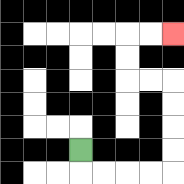{'start': '[3, 6]', 'end': '[7, 1]', 'path_directions': 'D,R,R,R,R,U,U,U,U,L,L,U,U,R,R', 'path_coordinates': '[[3, 6], [3, 7], [4, 7], [5, 7], [6, 7], [7, 7], [7, 6], [7, 5], [7, 4], [7, 3], [6, 3], [5, 3], [5, 2], [5, 1], [6, 1], [7, 1]]'}